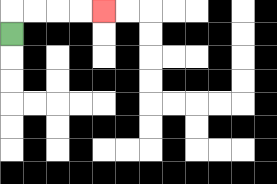{'start': '[0, 1]', 'end': '[4, 0]', 'path_directions': 'U,R,R,R,R', 'path_coordinates': '[[0, 1], [0, 0], [1, 0], [2, 0], [3, 0], [4, 0]]'}